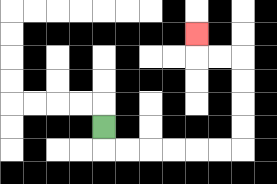{'start': '[4, 5]', 'end': '[8, 1]', 'path_directions': 'D,R,R,R,R,R,R,U,U,U,U,L,L,U', 'path_coordinates': '[[4, 5], [4, 6], [5, 6], [6, 6], [7, 6], [8, 6], [9, 6], [10, 6], [10, 5], [10, 4], [10, 3], [10, 2], [9, 2], [8, 2], [8, 1]]'}